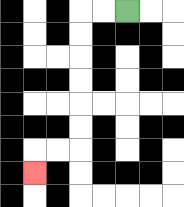{'start': '[5, 0]', 'end': '[1, 7]', 'path_directions': 'L,L,D,D,D,D,D,D,L,L,D', 'path_coordinates': '[[5, 0], [4, 0], [3, 0], [3, 1], [3, 2], [3, 3], [3, 4], [3, 5], [3, 6], [2, 6], [1, 6], [1, 7]]'}